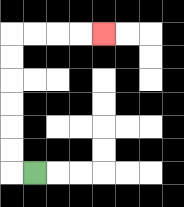{'start': '[1, 7]', 'end': '[4, 1]', 'path_directions': 'L,U,U,U,U,U,U,R,R,R,R', 'path_coordinates': '[[1, 7], [0, 7], [0, 6], [0, 5], [0, 4], [0, 3], [0, 2], [0, 1], [1, 1], [2, 1], [3, 1], [4, 1]]'}